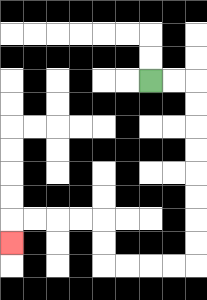{'start': '[6, 3]', 'end': '[0, 10]', 'path_directions': 'R,R,D,D,D,D,D,D,D,D,L,L,L,L,U,U,L,L,L,L,D', 'path_coordinates': '[[6, 3], [7, 3], [8, 3], [8, 4], [8, 5], [8, 6], [8, 7], [8, 8], [8, 9], [8, 10], [8, 11], [7, 11], [6, 11], [5, 11], [4, 11], [4, 10], [4, 9], [3, 9], [2, 9], [1, 9], [0, 9], [0, 10]]'}